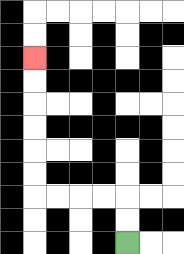{'start': '[5, 10]', 'end': '[1, 2]', 'path_directions': 'U,U,L,L,L,L,U,U,U,U,U,U', 'path_coordinates': '[[5, 10], [5, 9], [5, 8], [4, 8], [3, 8], [2, 8], [1, 8], [1, 7], [1, 6], [1, 5], [1, 4], [1, 3], [1, 2]]'}